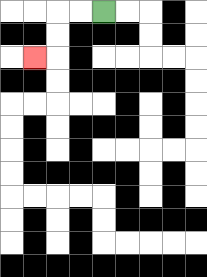{'start': '[4, 0]', 'end': '[1, 2]', 'path_directions': 'L,L,D,D,L', 'path_coordinates': '[[4, 0], [3, 0], [2, 0], [2, 1], [2, 2], [1, 2]]'}